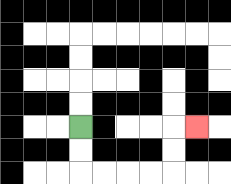{'start': '[3, 5]', 'end': '[8, 5]', 'path_directions': 'D,D,R,R,R,R,U,U,R', 'path_coordinates': '[[3, 5], [3, 6], [3, 7], [4, 7], [5, 7], [6, 7], [7, 7], [7, 6], [7, 5], [8, 5]]'}